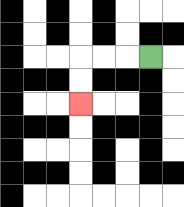{'start': '[6, 2]', 'end': '[3, 4]', 'path_directions': 'L,L,L,D,D', 'path_coordinates': '[[6, 2], [5, 2], [4, 2], [3, 2], [3, 3], [3, 4]]'}